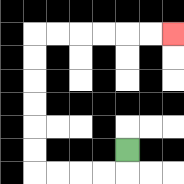{'start': '[5, 6]', 'end': '[7, 1]', 'path_directions': 'D,L,L,L,L,U,U,U,U,U,U,R,R,R,R,R,R', 'path_coordinates': '[[5, 6], [5, 7], [4, 7], [3, 7], [2, 7], [1, 7], [1, 6], [1, 5], [1, 4], [1, 3], [1, 2], [1, 1], [2, 1], [3, 1], [4, 1], [5, 1], [6, 1], [7, 1]]'}